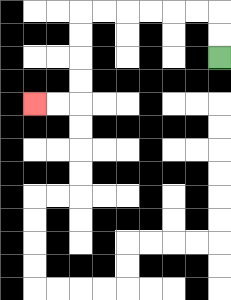{'start': '[9, 2]', 'end': '[1, 4]', 'path_directions': 'U,U,L,L,L,L,L,L,D,D,D,D,L,L', 'path_coordinates': '[[9, 2], [9, 1], [9, 0], [8, 0], [7, 0], [6, 0], [5, 0], [4, 0], [3, 0], [3, 1], [3, 2], [3, 3], [3, 4], [2, 4], [1, 4]]'}